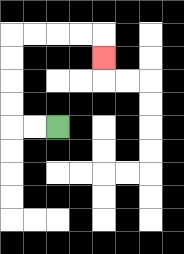{'start': '[2, 5]', 'end': '[4, 2]', 'path_directions': 'L,L,U,U,U,U,R,R,R,R,D', 'path_coordinates': '[[2, 5], [1, 5], [0, 5], [0, 4], [0, 3], [0, 2], [0, 1], [1, 1], [2, 1], [3, 1], [4, 1], [4, 2]]'}